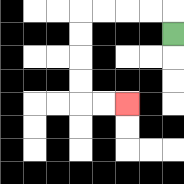{'start': '[7, 1]', 'end': '[5, 4]', 'path_directions': 'U,L,L,L,L,D,D,D,D,R,R', 'path_coordinates': '[[7, 1], [7, 0], [6, 0], [5, 0], [4, 0], [3, 0], [3, 1], [3, 2], [3, 3], [3, 4], [4, 4], [5, 4]]'}